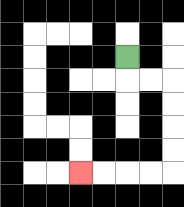{'start': '[5, 2]', 'end': '[3, 7]', 'path_directions': 'D,R,R,D,D,D,D,L,L,L,L', 'path_coordinates': '[[5, 2], [5, 3], [6, 3], [7, 3], [7, 4], [7, 5], [7, 6], [7, 7], [6, 7], [5, 7], [4, 7], [3, 7]]'}